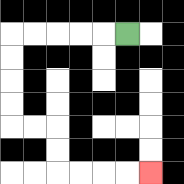{'start': '[5, 1]', 'end': '[6, 7]', 'path_directions': 'L,L,L,L,L,D,D,D,D,R,R,D,D,R,R,R,R', 'path_coordinates': '[[5, 1], [4, 1], [3, 1], [2, 1], [1, 1], [0, 1], [0, 2], [0, 3], [0, 4], [0, 5], [1, 5], [2, 5], [2, 6], [2, 7], [3, 7], [4, 7], [5, 7], [6, 7]]'}